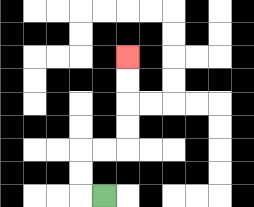{'start': '[4, 8]', 'end': '[5, 2]', 'path_directions': 'L,U,U,R,R,U,U,U,U', 'path_coordinates': '[[4, 8], [3, 8], [3, 7], [3, 6], [4, 6], [5, 6], [5, 5], [5, 4], [5, 3], [5, 2]]'}